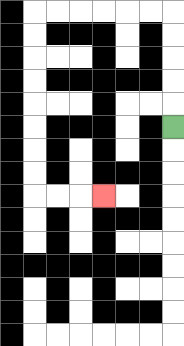{'start': '[7, 5]', 'end': '[4, 8]', 'path_directions': 'U,U,U,U,U,L,L,L,L,L,L,D,D,D,D,D,D,D,D,R,R,R', 'path_coordinates': '[[7, 5], [7, 4], [7, 3], [7, 2], [7, 1], [7, 0], [6, 0], [5, 0], [4, 0], [3, 0], [2, 0], [1, 0], [1, 1], [1, 2], [1, 3], [1, 4], [1, 5], [1, 6], [1, 7], [1, 8], [2, 8], [3, 8], [4, 8]]'}